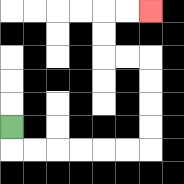{'start': '[0, 5]', 'end': '[6, 0]', 'path_directions': 'D,R,R,R,R,R,R,U,U,U,U,L,L,U,U,R,R', 'path_coordinates': '[[0, 5], [0, 6], [1, 6], [2, 6], [3, 6], [4, 6], [5, 6], [6, 6], [6, 5], [6, 4], [6, 3], [6, 2], [5, 2], [4, 2], [4, 1], [4, 0], [5, 0], [6, 0]]'}